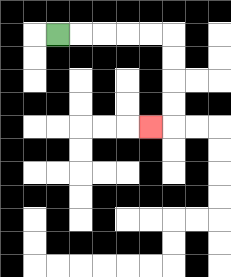{'start': '[2, 1]', 'end': '[6, 5]', 'path_directions': 'R,R,R,R,R,D,D,D,D,L', 'path_coordinates': '[[2, 1], [3, 1], [4, 1], [5, 1], [6, 1], [7, 1], [7, 2], [7, 3], [7, 4], [7, 5], [6, 5]]'}